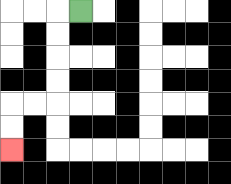{'start': '[3, 0]', 'end': '[0, 6]', 'path_directions': 'L,D,D,D,D,L,L,D,D', 'path_coordinates': '[[3, 0], [2, 0], [2, 1], [2, 2], [2, 3], [2, 4], [1, 4], [0, 4], [0, 5], [0, 6]]'}